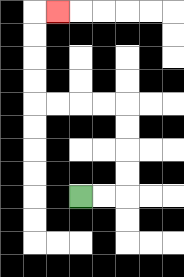{'start': '[3, 8]', 'end': '[2, 0]', 'path_directions': 'R,R,U,U,U,U,L,L,L,L,U,U,U,U,R', 'path_coordinates': '[[3, 8], [4, 8], [5, 8], [5, 7], [5, 6], [5, 5], [5, 4], [4, 4], [3, 4], [2, 4], [1, 4], [1, 3], [1, 2], [1, 1], [1, 0], [2, 0]]'}